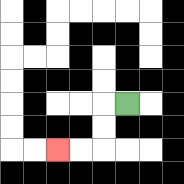{'start': '[5, 4]', 'end': '[2, 6]', 'path_directions': 'L,D,D,L,L', 'path_coordinates': '[[5, 4], [4, 4], [4, 5], [4, 6], [3, 6], [2, 6]]'}